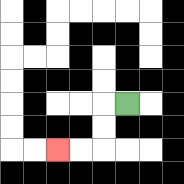{'start': '[5, 4]', 'end': '[2, 6]', 'path_directions': 'L,D,D,L,L', 'path_coordinates': '[[5, 4], [4, 4], [4, 5], [4, 6], [3, 6], [2, 6]]'}